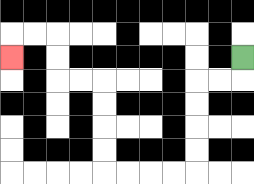{'start': '[10, 2]', 'end': '[0, 2]', 'path_directions': 'D,L,L,D,D,D,D,L,L,L,L,U,U,U,U,L,L,U,U,L,L,D', 'path_coordinates': '[[10, 2], [10, 3], [9, 3], [8, 3], [8, 4], [8, 5], [8, 6], [8, 7], [7, 7], [6, 7], [5, 7], [4, 7], [4, 6], [4, 5], [4, 4], [4, 3], [3, 3], [2, 3], [2, 2], [2, 1], [1, 1], [0, 1], [0, 2]]'}